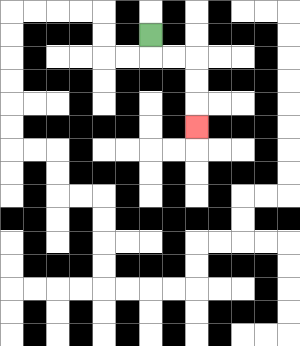{'start': '[6, 1]', 'end': '[8, 5]', 'path_directions': 'D,R,R,D,D,D', 'path_coordinates': '[[6, 1], [6, 2], [7, 2], [8, 2], [8, 3], [8, 4], [8, 5]]'}